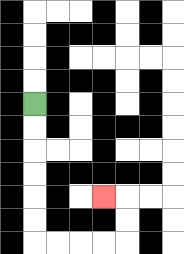{'start': '[1, 4]', 'end': '[4, 8]', 'path_directions': 'D,D,D,D,D,D,R,R,R,R,U,U,L', 'path_coordinates': '[[1, 4], [1, 5], [1, 6], [1, 7], [1, 8], [1, 9], [1, 10], [2, 10], [3, 10], [4, 10], [5, 10], [5, 9], [5, 8], [4, 8]]'}